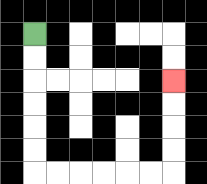{'start': '[1, 1]', 'end': '[7, 3]', 'path_directions': 'D,D,D,D,D,D,R,R,R,R,R,R,U,U,U,U', 'path_coordinates': '[[1, 1], [1, 2], [1, 3], [1, 4], [1, 5], [1, 6], [1, 7], [2, 7], [3, 7], [4, 7], [5, 7], [6, 7], [7, 7], [7, 6], [7, 5], [7, 4], [7, 3]]'}